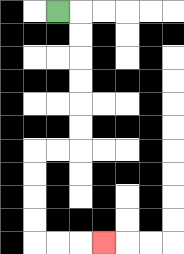{'start': '[2, 0]', 'end': '[4, 10]', 'path_directions': 'R,D,D,D,D,D,D,L,L,D,D,D,D,R,R,R', 'path_coordinates': '[[2, 0], [3, 0], [3, 1], [3, 2], [3, 3], [3, 4], [3, 5], [3, 6], [2, 6], [1, 6], [1, 7], [1, 8], [1, 9], [1, 10], [2, 10], [3, 10], [4, 10]]'}